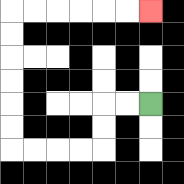{'start': '[6, 4]', 'end': '[6, 0]', 'path_directions': 'L,L,D,D,L,L,L,L,U,U,U,U,U,U,R,R,R,R,R,R', 'path_coordinates': '[[6, 4], [5, 4], [4, 4], [4, 5], [4, 6], [3, 6], [2, 6], [1, 6], [0, 6], [0, 5], [0, 4], [0, 3], [0, 2], [0, 1], [0, 0], [1, 0], [2, 0], [3, 0], [4, 0], [5, 0], [6, 0]]'}